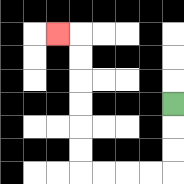{'start': '[7, 4]', 'end': '[2, 1]', 'path_directions': 'D,D,D,L,L,L,L,U,U,U,U,U,U,L', 'path_coordinates': '[[7, 4], [7, 5], [7, 6], [7, 7], [6, 7], [5, 7], [4, 7], [3, 7], [3, 6], [3, 5], [3, 4], [3, 3], [3, 2], [3, 1], [2, 1]]'}